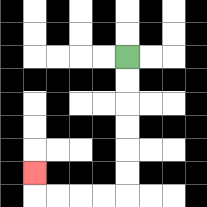{'start': '[5, 2]', 'end': '[1, 7]', 'path_directions': 'D,D,D,D,D,D,L,L,L,L,U', 'path_coordinates': '[[5, 2], [5, 3], [5, 4], [5, 5], [5, 6], [5, 7], [5, 8], [4, 8], [3, 8], [2, 8], [1, 8], [1, 7]]'}